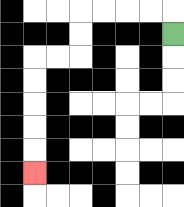{'start': '[7, 1]', 'end': '[1, 7]', 'path_directions': 'U,L,L,L,L,D,D,L,L,D,D,D,D,D', 'path_coordinates': '[[7, 1], [7, 0], [6, 0], [5, 0], [4, 0], [3, 0], [3, 1], [3, 2], [2, 2], [1, 2], [1, 3], [1, 4], [1, 5], [1, 6], [1, 7]]'}